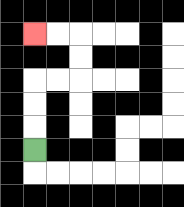{'start': '[1, 6]', 'end': '[1, 1]', 'path_directions': 'U,U,U,R,R,U,U,L,L', 'path_coordinates': '[[1, 6], [1, 5], [1, 4], [1, 3], [2, 3], [3, 3], [3, 2], [3, 1], [2, 1], [1, 1]]'}